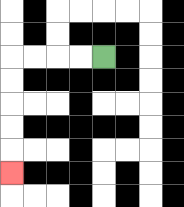{'start': '[4, 2]', 'end': '[0, 7]', 'path_directions': 'L,L,L,L,D,D,D,D,D', 'path_coordinates': '[[4, 2], [3, 2], [2, 2], [1, 2], [0, 2], [0, 3], [0, 4], [0, 5], [0, 6], [0, 7]]'}